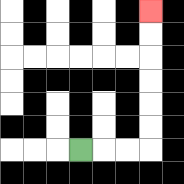{'start': '[3, 6]', 'end': '[6, 0]', 'path_directions': 'R,R,R,U,U,U,U,U,U', 'path_coordinates': '[[3, 6], [4, 6], [5, 6], [6, 6], [6, 5], [6, 4], [6, 3], [6, 2], [6, 1], [6, 0]]'}